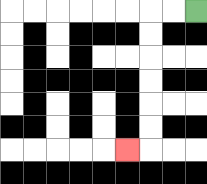{'start': '[8, 0]', 'end': '[5, 6]', 'path_directions': 'L,L,D,D,D,D,D,D,L', 'path_coordinates': '[[8, 0], [7, 0], [6, 0], [6, 1], [6, 2], [6, 3], [6, 4], [6, 5], [6, 6], [5, 6]]'}